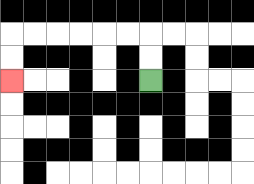{'start': '[6, 3]', 'end': '[0, 3]', 'path_directions': 'U,U,L,L,L,L,L,L,D,D', 'path_coordinates': '[[6, 3], [6, 2], [6, 1], [5, 1], [4, 1], [3, 1], [2, 1], [1, 1], [0, 1], [0, 2], [0, 3]]'}